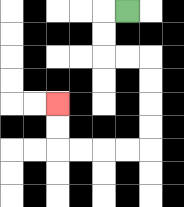{'start': '[5, 0]', 'end': '[2, 4]', 'path_directions': 'L,D,D,R,R,D,D,D,D,L,L,L,L,U,U', 'path_coordinates': '[[5, 0], [4, 0], [4, 1], [4, 2], [5, 2], [6, 2], [6, 3], [6, 4], [6, 5], [6, 6], [5, 6], [4, 6], [3, 6], [2, 6], [2, 5], [2, 4]]'}